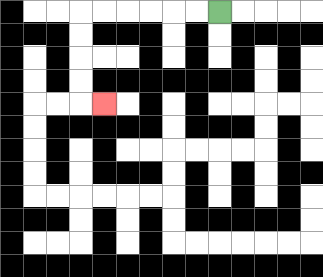{'start': '[9, 0]', 'end': '[4, 4]', 'path_directions': 'L,L,L,L,L,L,D,D,D,D,R', 'path_coordinates': '[[9, 0], [8, 0], [7, 0], [6, 0], [5, 0], [4, 0], [3, 0], [3, 1], [3, 2], [3, 3], [3, 4], [4, 4]]'}